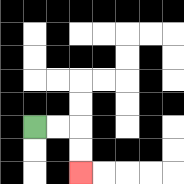{'start': '[1, 5]', 'end': '[3, 7]', 'path_directions': 'R,R,D,D', 'path_coordinates': '[[1, 5], [2, 5], [3, 5], [3, 6], [3, 7]]'}